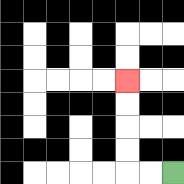{'start': '[7, 7]', 'end': '[5, 3]', 'path_directions': 'L,L,U,U,U,U', 'path_coordinates': '[[7, 7], [6, 7], [5, 7], [5, 6], [5, 5], [5, 4], [5, 3]]'}